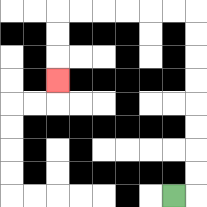{'start': '[7, 8]', 'end': '[2, 3]', 'path_directions': 'R,U,U,U,U,U,U,U,U,L,L,L,L,L,L,D,D,D', 'path_coordinates': '[[7, 8], [8, 8], [8, 7], [8, 6], [8, 5], [8, 4], [8, 3], [8, 2], [8, 1], [8, 0], [7, 0], [6, 0], [5, 0], [4, 0], [3, 0], [2, 0], [2, 1], [2, 2], [2, 3]]'}